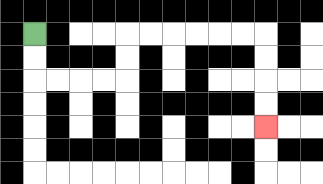{'start': '[1, 1]', 'end': '[11, 5]', 'path_directions': 'D,D,R,R,R,R,U,U,R,R,R,R,R,R,D,D,D,D', 'path_coordinates': '[[1, 1], [1, 2], [1, 3], [2, 3], [3, 3], [4, 3], [5, 3], [5, 2], [5, 1], [6, 1], [7, 1], [8, 1], [9, 1], [10, 1], [11, 1], [11, 2], [11, 3], [11, 4], [11, 5]]'}